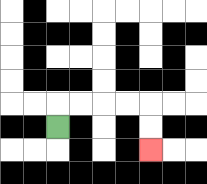{'start': '[2, 5]', 'end': '[6, 6]', 'path_directions': 'U,R,R,R,R,D,D', 'path_coordinates': '[[2, 5], [2, 4], [3, 4], [4, 4], [5, 4], [6, 4], [6, 5], [6, 6]]'}